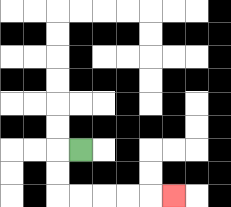{'start': '[3, 6]', 'end': '[7, 8]', 'path_directions': 'L,D,D,R,R,R,R,R', 'path_coordinates': '[[3, 6], [2, 6], [2, 7], [2, 8], [3, 8], [4, 8], [5, 8], [6, 8], [7, 8]]'}